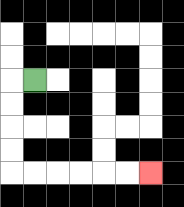{'start': '[1, 3]', 'end': '[6, 7]', 'path_directions': 'L,D,D,D,D,R,R,R,R,R,R', 'path_coordinates': '[[1, 3], [0, 3], [0, 4], [0, 5], [0, 6], [0, 7], [1, 7], [2, 7], [3, 7], [4, 7], [5, 7], [6, 7]]'}